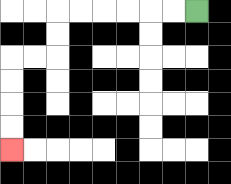{'start': '[8, 0]', 'end': '[0, 6]', 'path_directions': 'L,L,L,L,L,L,D,D,L,L,D,D,D,D', 'path_coordinates': '[[8, 0], [7, 0], [6, 0], [5, 0], [4, 0], [3, 0], [2, 0], [2, 1], [2, 2], [1, 2], [0, 2], [0, 3], [0, 4], [0, 5], [0, 6]]'}